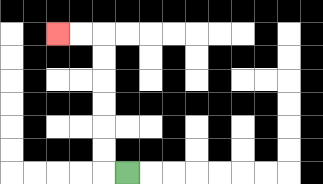{'start': '[5, 7]', 'end': '[2, 1]', 'path_directions': 'L,U,U,U,U,U,U,L,L', 'path_coordinates': '[[5, 7], [4, 7], [4, 6], [4, 5], [4, 4], [4, 3], [4, 2], [4, 1], [3, 1], [2, 1]]'}